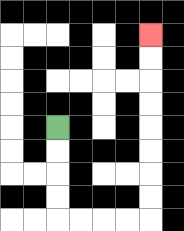{'start': '[2, 5]', 'end': '[6, 1]', 'path_directions': 'D,D,D,D,R,R,R,R,U,U,U,U,U,U,U,U', 'path_coordinates': '[[2, 5], [2, 6], [2, 7], [2, 8], [2, 9], [3, 9], [4, 9], [5, 9], [6, 9], [6, 8], [6, 7], [6, 6], [6, 5], [6, 4], [6, 3], [6, 2], [6, 1]]'}